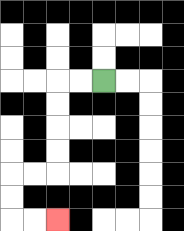{'start': '[4, 3]', 'end': '[2, 9]', 'path_directions': 'L,L,D,D,D,D,L,L,D,D,R,R', 'path_coordinates': '[[4, 3], [3, 3], [2, 3], [2, 4], [2, 5], [2, 6], [2, 7], [1, 7], [0, 7], [0, 8], [0, 9], [1, 9], [2, 9]]'}